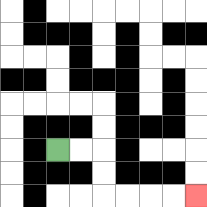{'start': '[2, 6]', 'end': '[8, 8]', 'path_directions': 'R,R,D,D,R,R,R,R', 'path_coordinates': '[[2, 6], [3, 6], [4, 6], [4, 7], [4, 8], [5, 8], [6, 8], [7, 8], [8, 8]]'}